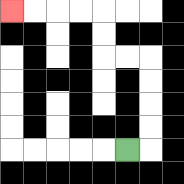{'start': '[5, 6]', 'end': '[0, 0]', 'path_directions': 'R,U,U,U,U,L,L,U,U,L,L,L,L', 'path_coordinates': '[[5, 6], [6, 6], [6, 5], [6, 4], [6, 3], [6, 2], [5, 2], [4, 2], [4, 1], [4, 0], [3, 0], [2, 0], [1, 0], [0, 0]]'}